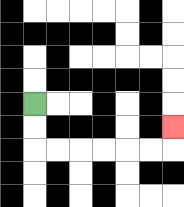{'start': '[1, 4]', 'end': '[7, 5]', 'path_directions': 'D,D,R,R,R,R,R,R,U', 'path_coordinates': '[[1, 4], [1, 5], [1, 6], [2, 6], [3, 6], [4, 6], [5, 6], [6, 6], [7, 6], [7, 5]]'}